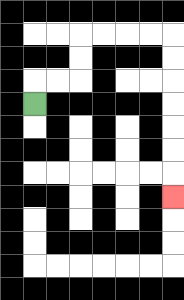{'start': '[1, 4]', 'end': '[7, 8]', 'path_directions': 'U,R,R,U,U,R,R,R,R,D,D,D,D,D,D,D', 'path_coordinates': '[[1, 4], [1, 3], [2, 3], [3, 3], [3, 2], [3, 1], [4, 1], [5, 1], [6, 1], [7, 1], [7, 2], [7, 3], [7, 4], [7, 5], [7, 6], [7, 7], [7, 8]]'}